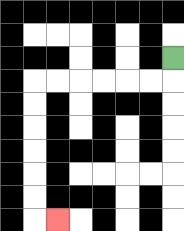{'start': '[7, 2]', 'end': '[2, 9]', 'path_directions': 'D,L,L,L,L,L,L,D,D,D,D,D,D,R', 'path_coordinates': '[[7, 2], [7, 3], [6, 3], [5, 3], [4, 3], [3, 3], [2, 3], [1, 3], [1, 4], [1, 5], [1, 6], [1, 7], [1, 8], [1, 9], [2, 9]]'}